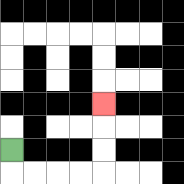{'start': '[0, 6]', 'end': '[4, 4]', 'path_directions': 'D,R,R,R,R,U,U,U', 'path_coordinates': '[[0, 6], [0, 7], [1, 7], [2, 7], [3, 7], [4, 7], [4, 6], [4, 5], [4, 4]]'}